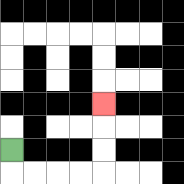{'start': '[0, 6]', 'end': '[4, 4]', 'path_directions': 'D,R,R,R,R,U,U,U', 'path_coordinates': '[[0, 6], [0, 7], [1, 7], [2, 7], [3, 7], [4, 7], [4, 6], [4, 5], [4, 4]]'}